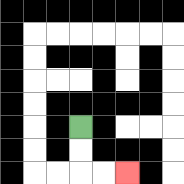{'start': '[3, 5]', 'end': '[5, 7]', 'path_directions': 'D,D,R,R', 'path_coordinates': '[[3, 5], [3, 6], [3, 7], [4, 7], [5, 7]]'}